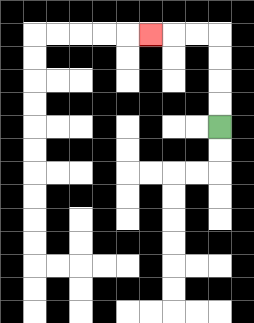{'start': '[9, 5]', 'end': '[6, 1]', 'path_directions': 'U,U,U,U,L,L,L', 'path_coordinates': '[[9, 5], [9, 4], [9, 3], [9, 2], [9, 1], [8, 1], [7, 1], [6, 1]]'}